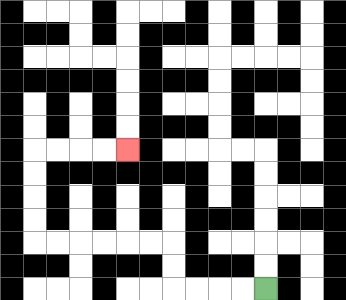{'start': '[11, 12]', 'end': '[5, 6]', 'path_directions': 'L,L,L,L,U,U,L,L,L,L,L,L,U,U,U,U,R,R,R,R', 'path_coordinates': '[[11, 12], [10, 12], [9, 12], [8, 12], [7, 12], [7, 11], [7, 10], [6, 10], [5, 10], [4, 10], [3, 10], [2, 10], [1, 10], [1, 9], [1, 8], [1, 7], [1, 6], [2, 6], [3, 6], [4, 6], [5, 6]]'}